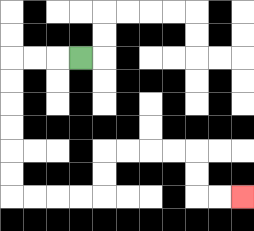{'start': '[3, 2]', 'end': '[10, 8]', 'path_directions': 'L,L,L,D,D,D,D,D,D,R,R,R,R,U,U,R,R,R,R,D,D,R,R', 'path_coordinates': '[[3, 2], [2, 2], [1, 2], [0, 2], [0, 3], [0, 4], [0, 5], [0, 6], [0, 7], [0, 8], [1, 8], [2, 8], [3, 8], [4, 8], [4, 7], [4, 6], [5, 6], [6, 6], [7, 6], [8, 6], [8, 7], [8, 8], [9, 8], [10, 8]]'}